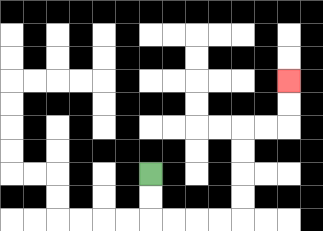{'start': '[6, 7]', 'end': '[12, 3]', 'path_directions': 'D,D,R,R,R,R,U,U,U,U,R,R,U,U', 'path_coordinates': '[[6, 7], [6, 8], [6, 9], [7, 9], [8, 9], [9, 9], [10, 9], [10, 8], [10, 7], [10, 6], [10, 5], [11, 5], [12, 5], [12, 4], [12, 3]]'}